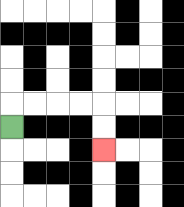{'start': '[0, 5]', 'end': '[4, 6]', 'path_directions': 'U,R,R,R,R,D,D', 'path_coordinates': '[[0, 5], [0, 4], [1, 4], [2, 4], [3, 4], [4, 4], [4, 5], [4, 6]]'}